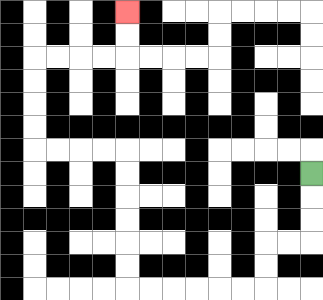{'start': '[13, 7]', 'end': '[5, 0]', 'path_directions': 'D,D,D,L,L,D,D,L,L,L,L,L,L,U,U,U,U,U,U,L,L,L,L,U,U,U,U,R,R,R,R,U,U', 'path_coordinates': '[[13, 7], [13, 8], [13, 9], [13, 10], [12, 10], [11, 10], [11, 11], [11, 12], [10, 12], [9, 12], [8, 12], [7, 12], [6, 12], [5, 12], [5, 11], [5, 10], [5, 9], [5, 8], [5, 7], [5, 6], [4, 6], [3, 6], [2, 6], [1, 6], [1, 5], [1, 4], [1, 3], [1, 2], [2, 2], [3, 2], [4, 2], [5, 2], [5, 1], [5, 0]]'}